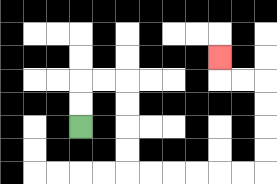{'start': '[3, 5]', 'end': '[9, 2]', 'path_directions': 'U,U,R,R,D,D,D,D,R,R,R,R,R,R,U,U,U,U,L,L,U', 'path_coordinates': '[[3, 5], [3, 4], [3, 3], [4, 3], [5, 3], [5, 4], [5, 5], [5, 6], [5, 7], [6, 7], [7, 7], [8, 7], [9, 7], [10, 7], [11, 7], [11, 6], [11, 5], [11, 4], [11, 3], [10, 3], [9, 3], [9, 2]]'}